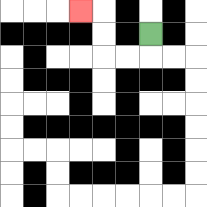{'start': '[6, 1]', 'end': '[3, 0]', 'path_directions': 'D,L,L,U,U,L', 'path_coordinates': '[[6, 1], [6, 2], [5, 2], [4, 2], [4, 1], [4, 0], [3, 0]]'}